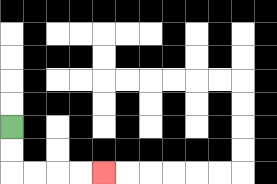{'start': '[0, 5]', 'end': '[4, 7]', 'path_directions': 'D,D,R,R,R,R', 'path_coordinates': '[[0, 5], [0, 6], [0, 7], [1, 7], [2, 7], [3, 7], [4, 7]]'}